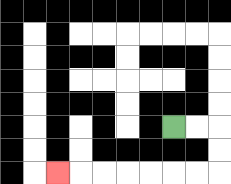{'start': '[7, 5]', 'end': '[2, 7]', 'path_directions': 'R,R,D,D,L,L,L,L,L,L,L', 'path_coordinates': '[[7, 5], [8, 5], [9, 5], [9, 6], [9, 7], [8, 7], [7, 7], [6, 7], [5, 7], [4, 7], [3, 7], [2, 7]]'}